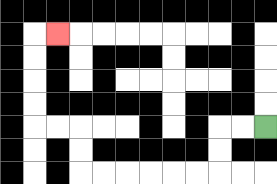{'start': '[11, 5]', 'end': '[2, 1]', 'path_directions': 'L,L,D,D,L,L,L,L,L,L,U,U,L,L,U,U,U,U,R', 'path_coordinates': '[[11, 5], [10, 5], [9, 5], [9, 6], [9, 7], [8, 7], [7, 7], [6, 7], [5, 7], [4, 7], [3, 7], [3, 6], [3, 5], [2, 5], [1, 5], [1, 4], [1, 3], [1, 2], [1, 1], [2, 1]]'}